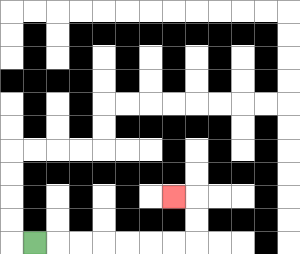{'start': '[1, 10]', 'end': '[7, 8]', 'path_directions': 'R,R,R,R,R,R,R,U,U,L', 'path_coordinates': '[[1, 10], [2, 10], [3, 10], [4, 10], [5, 10], [6, 10], [7, 10], [8, 10], [8, 9], [8, 8], [7, 8]]'}